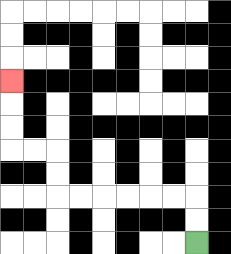{'start': '[8, 10]', 'end': '[0, 3]', 'path_directions': 'U,U,L,L,L,L,L,L,U,U,L,L,U,U,U', 'path_coordinates': '[[8, 10], [8, 9], [8, 8], [7, 8], [6, 8], [5, 8], [4, 8], [3, 8], [2, 8], [2, 7], [2, 6], [1, 6], [0, 6], [0, 5], [0, 4], [0, 3]]'}